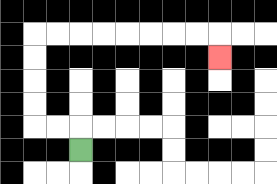{'start': '[3, 6]', 'end': '[9, 2]', 'path_directions': 'U,L,L,U,U,U,U,R,R,R,R,R,R,R,R,D', 'path_coordinates': '[[3, 6], [3, 5], [2, 5], [1, 5], [1, 4], [1, 3], [1, 2], [1, 1], [2, 1], [3, 1], [4, 1], [5, 1], [6, 1], [7, 1], [8, 1], [9, 1], [9, 2]]'}